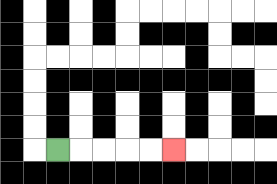{'start': '[2, 6]', 'end': '[7, 6]', 'path_directions': 'R,R,R,R,R', 'path_coordinates': '[[2, 6], [3, 6], [4, 6], [5, 6], [6, 6], [7, 6]]'}